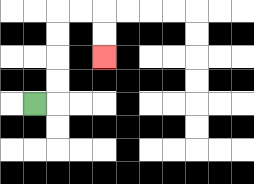{'start': '[1, 4]', 'end': '[4, 2]', 'path_directions': 'R,U,U,U,U,R,R,D,D', 'path_coordinates': '[[1, 4], [2, 4], [2, 3], [2, 2], [2, 1], [2, 0], [3, 0], [4, 0], [4, 1], [4, 2]]'}